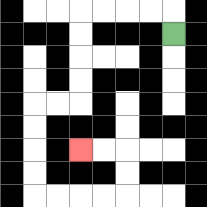{'start': '[7, 1]', 'end': '[3, 6]', 'path_directions': 'U,L,L,L,L,D,D,D,D,L,L,D,D,D,D,R,R,R,R,U,U,L,L', 'path_coordinates': '[[7, 1], [7, 0], [6, 0], [5, 0], [4, 0], [3, 0], [3, 1], [3, 2], [3, 3], [3, 4], [2, 4], [1, 4], [1, 5], [1, 6], [1, 7], [1, 8], [2, 8], [3, 8], [4, 8], [5, 8], [5, 7], [5, 6], [4, 6], [3, 6]]'}